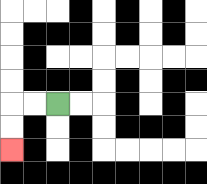{'start': '[2, 4]', 'end': '[0, 6]', 'path_directions': 'L,L,D,D', 'path_coordinates': '[[2, 4], [1, 4], [0, 4], [0, 5], [0, 6]]'}